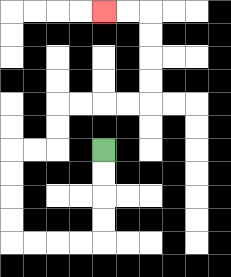{'start': '[4, 6]', 'end': '[4, 0]', 'path_directions': 'D,D,D,D,L,L,L,L,U,U,U,U,R,R,U,U,R,R,R,R,U,U,U,U,L,L', 'path_coordinates': '[[4, 6], [4, 7], [4, 8], [4, 9], [4, 10], [3, 10], [2, 10], [1, 10], [0, 10], [0, 9], [0, 8], [0, 7], [0, 6], [1, 6], [2, 6], [2, 5], [2, 4], [3, 4], [4, 4], [5, 4], [6, 4], [6, 3], [6, 2], [6, 1], [6, 0], [5, 0], [4, 0]]'}